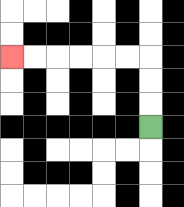{'start': '[6, 5]', 'end': '[0, 2]', 'path_directions': 'U,U,U,L,L,L,L,L,L', 'path_coordinates': '[[6, 5], [6, 4], [6, 3], [6, 2], [5, 2], [4, 2], [3, 2], [2, 2], [1, 2], [0, 2]]'}